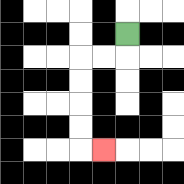{'start': '[5, 1]', 'end': '[4, 6]', 'path_directions': 'D,L,L,D,D,D,D,R', 'path_coordinates': '[[5, 1], [5, 2], [4, 2], [3, 2], [3, 3], [3, 4], [3, 5], [3, 6], [4, 6]]'}